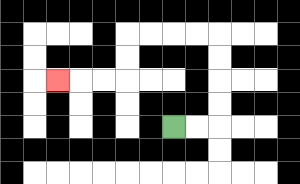{'start': '[7, 5]', 'end': '[2, 3]', 'path_directions': 'R,R,U,U,U,U,L,L,L,L,D,D,L,L,L', 'path_coordinates': '[[7, 5], [8, 5], [9, 5], [9, 4], [9, 3], [9, 2], [9, 1], [8, 1], [7, 1], [6, 1], [5, 1], [5, 2], [5, 3], [4, 3], [3, 3], [2, 3]]'}